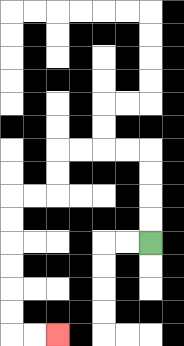{'start': '[6, 10]', 'end': '[2, 14]', 'path_directions': 'U,U,U,U,L,L,L,L,D,D,L,L,D,D,D,D,D,D,R,R', 'path_coordinates': '[[6, 10], [6, 9], [6, 8], [6, 7], [6, 6], [5, 6], [4, 6], [3, 6], [2, 6], [2, 7], [2, 8], [1, 8], [0, 8], [0, 9], [0, 10], [0, 11], [0, 12], [0, 13], [0, 14], [1, 14], [2, 14]]'}